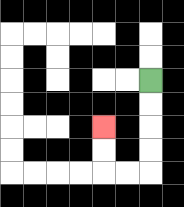{'start': '[6, 3]', 'end': '[4, 5]', 'path_directions': 'D,D,D,D,L,L,U,U', 'path_coordinates': '[[6, 3], [6, 4], [6, 5], [6, 6], [6, 7], [5, 7], [4, 7], [4, 6], [4, 5]]'}